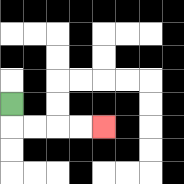{'start': '[0, 4]', 'end': '[4, 5]', 'path_directions': 'D,R,R,R,R', 'path_coordinates': '[[0, 4], [0, 5], [1, 5], [2, 5], [3, 5], [4, 5]]'}